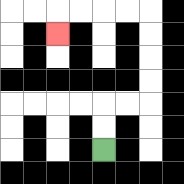{'start': '[4, 6]', 'end': '[2, 1]', 'path_directions': 'U,U,R,R,U,U,U,U,L,L,L,L,D', 'path_coordinates': '[[4, 6], [4, 5], [4, 4], [5, 4], [6, 4], [6, 3], [6, 2], [6, 1], [6, 0], [5, 0], [4, 0], [3, 0], [2, 0], [2, 1]]'}